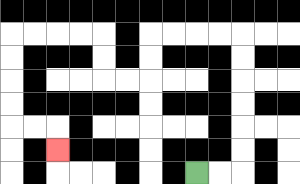{'start': '[8, 7]', 'end': '[2, 6]', 'path_directions': 'R,R,U,U,U,U,U,U,L,L,L,L,D,D,L,L,U,U,L,L,L,L,D,D,D,D,R,R,D', 'path_coordinates': '[[8, 7], [9, 7], [10, 7], [10, 6], [10, 5], [10, 4], [10, 3], [10, 2], [10, 1], [9, 1], [8, 1], [7, 1], [6, 1], [6, 2], [6, 3], [5, 3], [4, 3], [4, 2], [4, 1], [3, 1], [2, 1], [1, 1], [0, 1], [0, 2], [0, 3], [0, 4], [0, 5], [1, 5], [2, 5], [2, 6]]'}